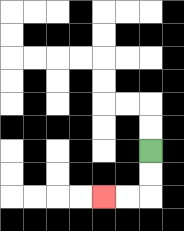{'start': '[6, 6]', 'end': '[4, 8]', 'path_directions': 'D,D,L,L', 'path_coordinates': '[[6, 6], [6, 7], [6, 8], [5, 8], [4, 8]]'}